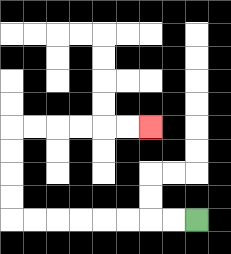{'start': '[8, 9]', 'end': '[6, 5]', 'path_directions': 'L,L,L,L,L,L,L,L,U,U,U,U,R,R,R,R,R,R', 'path_coordinates': '[[8, 9], [7, 9], [6, 9], [5, 9], [4, 9], [3, 9], [2, 9], [1, 9], [0, 9], [0, 8], [0, 7], [0, 6], [0, 5], [1, 5], [2, 5], [3, 5], [4, 5], [5, 5], [6, 5]]'}